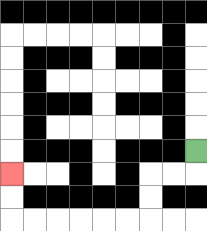{'start': '[8, 6]', 'end': '[0, 7]', 'path_directions': 'D,L,L,D,D,L,L,L,L,L,L,U,U', 'path_coordinates': '[[8, 6], [8, 7], [7, 7], [6, 7], [6, 8], [6, 9], [5, 9], [4, 9], [3, 9], [2, 9], [1, 9], [0, 9], [0, 8], [0, 7]]'}